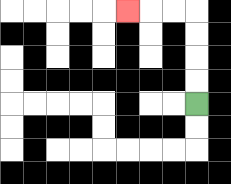{'start': '[8, 4]', 'end': '[5, 0]', 'path_directions': 'U,U,U,U,L,L,L', 'path_coordinates': '[[8, 4], [8, 3], [8, 2], [8, 1], [8, 0], [7, 0], [6, 0], [5, 0]]'}